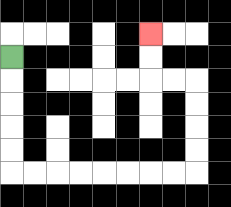{'start': '[0, 2]', 'end': '[6, 1]', 'path_directions': 'D,D,D,D,D,R,R,R,R,R,R,R,R,U,U,U,U,L,L,U,U', 'path_coordinates': '[[0, 2], [0, 3], [0, 4], [0, 5], [0, 6], [0, 7], [1, 7], [2, 7], [3, 7], [4, 7], [5, 7], [6, 7], [7, 7], [8, 7], [8, 6], [8, 5], [8, 4], [8, 3], [7, 3], [6, 3], [6, 2], [6, 1]]'}